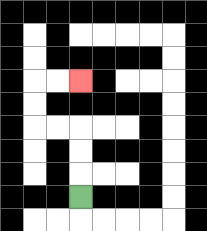{'start': '[3, 8]', 'end': '[3, 3]', 'path_directions': 'U,U,U,L,L,U,U,R,R', 'path_coordinates': '[[3, 8], [3, 7], [3, 6], [3, 5], [2, 5], [1, 5], [1, 4], [1, 3], [2, 3], [3, 3]]'}